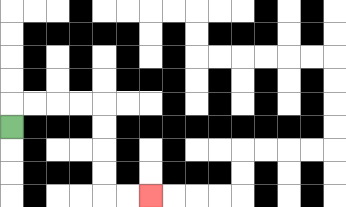{'start': '[0, 5]', 'end': '[6, 8]', 'path_directions': 'U,R,R,R,R,D,D,D,D,R,R', 'path_coordinates': '[[0, 5], [0, 4], [1, 4], [2, 4], [3, 4], [4, 4], [4, 5], [4, 6], [4, 7], [4, 8], [5, 8], [6, 8]]'}